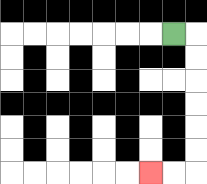{'start': '[7, 1]', 'end': '[6, 7]', 'path_directions': 'R,D,D,D,D,D,D,L,L', 'path_coordinates': '[[7, 1], [8, 1], [8, 2], [8, 3], [8, 4], [8, 5], [8, 6], [8, 7], [7, 7], [6, 7]]'}